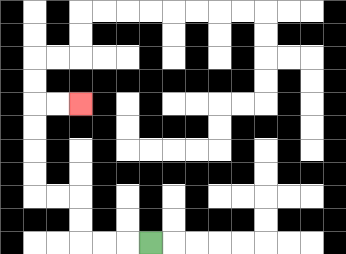{'start': '[6, 10]', 'end': '[3, 4]', 'path_directions': 'L,L,L,U,U,L,L,U,U,U,U,R,R', 'path_coordinates': '[[6, 10], [5, 10], [4, 10], [3, 10], [3, 9], [3, 8], [2, 8], [1, 8], [1, 7], [1, 6], [1, 5], [1, 4], [2, 4], [3, 4]]'}